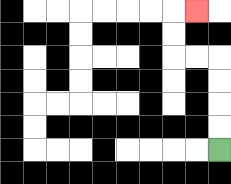{'start': '[9, 6]', 'end': '[8, 0]', 'path_directions': 'U,U,U,U,L,L,U,U,R', 'path_coordinates': '[[9, 6], [9, 5], [9, 4], [9, 3], [9, 2], [8, 2], [7, 2], [7, 1], [7, 0], [8, 0]]'}